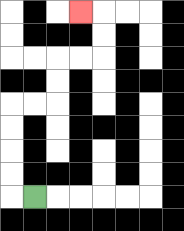{'start': '[1, 8]', 'end': '[3, 0]', 'path_directions': 'L,U,U,U,U,R,R,U,U,R,R,U,U,L', 'path_coordinates': '[[1, 8], [0, 8], [0, 7], [0, 6], [0, 5], [0, 4], [1, 4], [2, 4], [2, 3], [2, 2], [3, 2], [4, 2], [4, 1], [4, 0], [3, 0]]'}